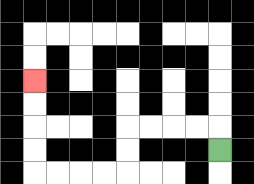{'start': '[9, 6]', 'end': '[1, 3]', 'path_directions': 'U,L,L,L,L,D,D,L,L,L,L,U,U,U,U', 'path_coordinates': '[[9, 6], [9, 5], [8, 5], [7, 5], [6, 5], [5, 5], [5, 6], [5, 7], [4, 7], [3, 7], [2, 7], [1, 7], [1, 6], [1, 5], [1, 4], [1, 3]]'}